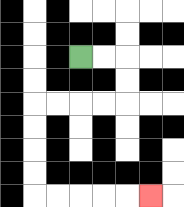{'start': '[3, 2]', 'end': '[6, 8]', 'path_directions': 'R,R,D,D,L,L,L,L,D,D,D,D,R,R,R,R,R', 'path_coordinates': '[[3, 2], [4, 2], [5, 2], [5, 3], [5, 4], [4, 4], [3, 4], [2, 4], [1, 4], [1, 5], [1, 6], [1, 7], [1, 8], [2, 8], [3, 8], [4, 8], [5, 8], [6, 8]]'}